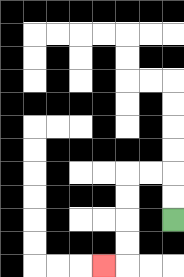{'start': '[7, 9]', 'end': '[4, 11]', 'path_directions': 'U,U,L,L,D,D,D,D,L', 'path_coordinates': '[[7, 9], [7, 8], [7, 7], [6, 7], [5, 7], [5, 8], [5, 9], [5, 10], [5, 11], [4, 11]]'}